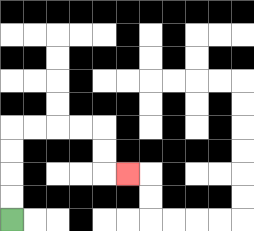{'start': '[0, 9]', 'end': '[5, 7]', 'path_directions': 'U,U,U,U,R,R,R,R,D,D,R', 'path_coordinates': '[[0, 9], [0, 8], [0, 7], [0, 6], [0, 5], [1, 5], [2, 5], [3, 5], [4, 5], [4, 6], [4, 7], [5, 7]]'}